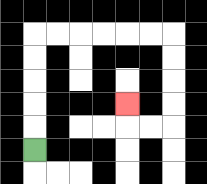{'start': '[1, 6]', 'end': '[5, 4]', 'path_directions': 'U,U,U,U,U,R,R,R,R,R,R,D,D,D,D,L,L,U', 'path_coordinates': '[[1, 6], [1, 5], [1, 4], [1, 3], [1, 2], [1, 1], [2, 1], [3, 1], [4, 1], [5, 1], [6, 1], [7, 1], [7, 2], [7, 3], [7, 4], [7, 5], [6, 5], [5, 5], [5, 4]]'}